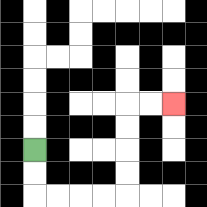{'start': '[1, 6]', 'end': '[7, 4]', 'path_directions': 'D,D,R,R,R,R,U,U,U,U,R,R', 'path_coordinates': '[[1, 6], [1, 7], [1, 8], [2, 8], [3, 8], [4, 8], [5, 8], [5, 7], [5, 6], [5, 5], [5, 4], [6, 4], [7, 4]]'}